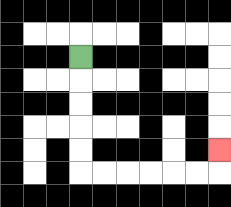{'start': '[3, 2]', 'end': '[9, 6]', 'path_directions': 'D,D,D,D,D,R,R,R,R,R,R,U', 'path_coordinates': '[[3, 2], [3, 3], [3, 4], [3, 5], [3, 6], [3, 7], [4, 7], [5, 7], [6, 7], [7, 7], [8, 7], [9, 7], [9, 6]]'}